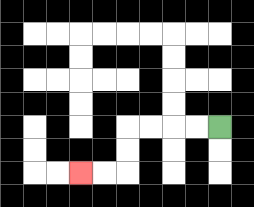{'start': '[9, 5]', 'end': '[3, 7]', 'path_directions': 'L,L,L,L,D,D,L,L', 'path_coordinates': '[[9, 5], [8, 5], [7, 5], [6, 5], [5, 5], [5, 6], [5, 7], [4, 7], [3, 7]]'}